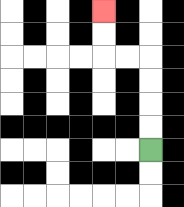{'start': '[6, 6]', 'end': '[4, 0]', 'path_directions': 'U,U,U,U,L,L,U,U', 'path_coordinates': '[[6, 6], [6, 5], [6, 4], [6, 3], [6, 2], [5, 2], [4, 2], [4, 1], [4, 0]]'}